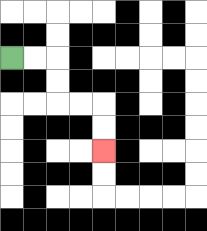{'start': '[0, 2]', 'end': '[4, 6]', 'path_directions': 'R,R,D,D,R,R,D,D', 'path_coordinates': '[[0, 2], [1, 2], [2, 2], [2, 3], [2, 4], [3, 4], [4, 4], [4, 5], [4, 6]]'}